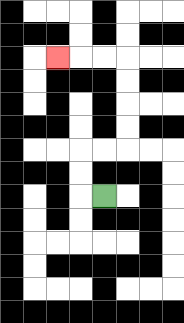{'start': '[4, 8]', 'end': '[2, 2]', 'path_directions': 'L,U,U,R,R,U,U,U,U,L,L,L', 'path_coordinates': '[[4, 8], [3, 8], [3, 7], [3, 6], [4, 6], [5, 6], [5, 5], [5, 4], [5, 3], [5, 2], [4, 2], [3, 2], [2, 2]]'}